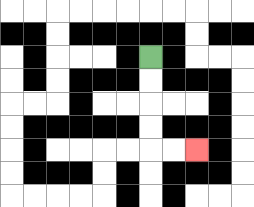{'start': '[6, 2]', 'end': '[8, 6]', 'path_directions': 'D,D,D,D,R,R', 'path_coordinates': '[[6, 2], [6, 3], [6, 4], [6, 5], [6, 6], [7, 6], [8, 6]]'}